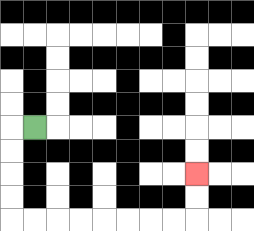{'start': '[1, 5]', 'end': '[8, 7]', 'path_directions': 'L,D,D,D,D,R,R,R,R,R,R,R,R,U,U', 'path_coordinates': '[[1, 5], [0, 5], [0, 6], [0, 7], [0, 8], [0, 9], [1, 9], [2, 9], [3, 9], [4, 9], [5, 9], [6, 9], [7, 9], [8, 9], [8, 8], [8, 7]]'}